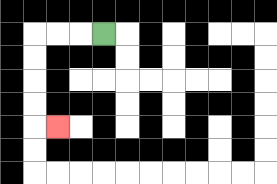{'start': '[4, 1]', 'end': '[2, 5]', 'path_directions': 'L,L,L,D,D,D,D,R', 'path_coordinates': '[[4, 1], [3, 1], [2, 1], [1, 1], [1, 2], [1, 3], [1, 4], [1, 5], [2, 5]]'}